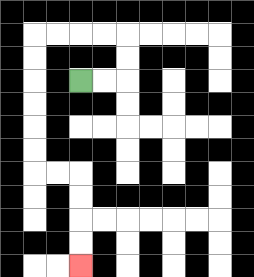{'start': '[3, 3]', 'end': '[3, 11]', 'path_directions': 'R,R,U,U,L,L,L,L,D,D,D,D,D,D,R,R,D,D,D,D', 'path_coordinates': '[[3, 3], [4, 3], [5, 3], [5, 2], [5, 1], [4, 1], [3, 1], [2, 1], [1, 1], [1, 2], [1, 3], [1, 4], [1, 5], [1, 6], [1, 7], [2, 7], [3, 7], [3, 8], [3, 9], [3, 10], [3, 11]]'}